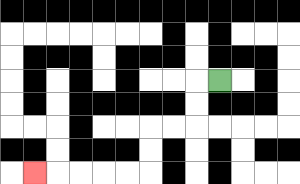{'start': '[9, 3]', 'end': '[1, 7]', 'path_directions': 'L,D,D,L,L,D,D,L,L,L,L,L', 'path_coordinates': '[[9, 3], [8, 3], [8, 4], [8, 5], [7, 5], [6, 5], [6, 6], [6, 7], [5, 7], [4, 7], [3, 7], [2, 7], [1, 7]]'}